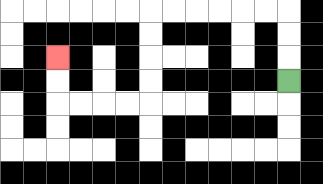{'start': '[12, 3]', 'end': '[2, 2]', 'path_directions': 'U,U,U,L,L,L,L,L,L,D,D,D,D,L,L,L,L,U,U', 'path_coordinates': '[[12, 3], [12, 2], [12, 1], [12, 0], [11, 0], [10, 0], [9, 0], [8, 0], [7, 0], [6, 0], [6, 1], [6, 2], [6, 3], [6, 4], [5, 4], [4, 4], [3, 4], [2, 4], [2, 3], [2, 2]]'}